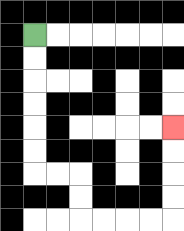{'start': '[1, 1]', 'end': '[7, 5]', 'path_directions': 'D,D,D,D,D,D,R,R,D,D,R,R,R,R,U,U,U,U', 'path_coordinates': '[[1, 1], [1, 2], [1, 3], [1, 4], [1, 5], [1, 6], [1, 7], [2, 7], [3, 7], [3, 8], [3, 9], [4, 9], [5, 9], [6, 9], [7, 9], [7, 8], [7, 7], [7, 6], [7, 5]]'}